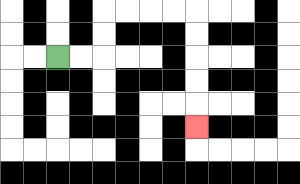{'start': '[2, 2]', 'end': '[8, 5]', 'path_directions': 'R,R,U,U,R,R,R,R,D,D,D,D,D', 'path_coordinates': '[[2, 2], [3, 2], [4, 2], [4, 1], [4, 0], [5, 0], [6, 0], [7, 0], [8, 0], [8, 1], [8, 2], [8, 3], [8, 4], [8, 5]]'}